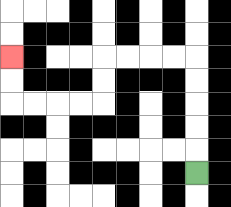{'start': '[8, 7]', 'end': '[0, 2]', 'path_directions': 'U,U,U,U,U,L,L,L,L,D,D,L,L,L,L,U,U', 'path_coordinates': '[[8, 7], [8, 6], [8, 5], [8, 4], [8, 3], [8, 2], [7, 2], [6, 2], [5, 2], [4, 2], [4, 3], [4, 4], [3, 4], [2, 4], [1, 4], [0, 4], [0, 3], [0, 2]]'}